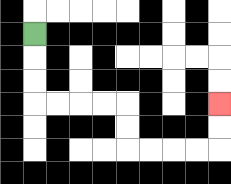{'start': '[1, 1]', 'end': '[9, 4]', 'path_directions': 'D,D,D,R,R,R,R,D,D,R,R,R,R,U,U', 'path_coordinates': '[[1, 1], [1, 2], [1, 3], [1, 4], [2, 4], [3, 4], [4, 4], [5, 4], [5, 5], [5, 6], [6, 6], [7, 6], [8, 6], [9, 6], [9, 5], [9, 4]]'}